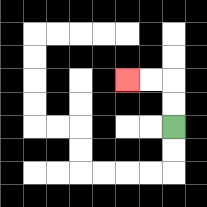{'start': '[7, 5]', 'end': '[5, 3]', 'path_directions': 'U,U,L,L', 'path_coordinates': '[[7, 5], [7, 4], [7, 3], [6, 3], [5, 3]]'}